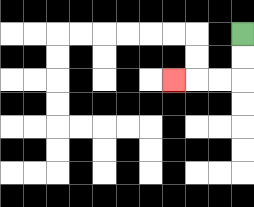{'start': '[10, 1]', 'end': '[7, 3]', 'path_directions': 'D,D,L,L,L', 'path_coordinates': '[[10, 1], [10, 2], [10, 3], [9, 3], [8, 3], [7, 3]]'}